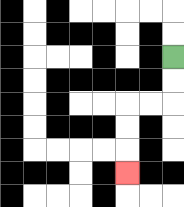{'start': '[7, 2]', 'end': '[5, 7]', 'path_directions': 'D,D,L,L,D,D,D', 'path_coordinates': '[[7, 2], [7, 3], [7, 4], [6, 4], [5, 4], [5, 5], [5, 6], [5, 7]]'}